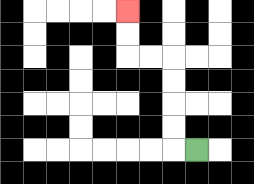{'start': '[8, 6]', 'end': '[5, 0]', 'path_directions': 'L,U,U,U,U,L,L,U,U', 'path_coordinates': '[[8, 6], [7, 6], [7, 5], [7, 4], [7, 3], [7, 2], [6, 2], [5, 2], [5, 1], [5, 0]]'}